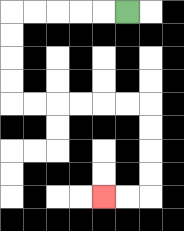{'start': '[5, 0]', 'end': '[4, 8]', 'path_directions': 'L,L,L,L,L,D,D,D,D,R,R,R,R,R,R,D,D,D,D,L,L', 'path_coordinates': '[[5, 0], [4, 0], [3, 0], [2, 0], [1, 0], [0, 0], [0, 1], [0, 2], [0, 3], [0, 4], [1, 4], [2, 4], [3, 4], [4, 4], [5, 4], [6, 4], [6, 5], [6, 6], [6, 7], [6, 8], [5, 8], [4, 8]]'}